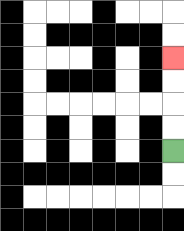{'start': '[7, 6]', 'end': '[7, 2]', 'path_directions': 'U,U,U,U', 'path_coordinates': '[[7, 6], [7, 5], [7, 4], [7, 3], [7, 2]]'}